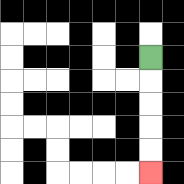{'start': '[6, 2]', 'end': '[6, 7]', 'path_directions': 'D,D,D,D,D', 'path_coordinates': '[[6, 2], [6, 3], [6, 4], [6, 5], [6, 6], [6, 7]]'}